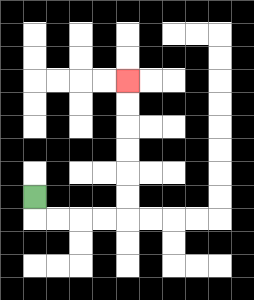{'start': '[1, 8]', 'end': '[5, 3]', 'path_directions': 'D,R,R,R,R,U,U,U,U,U,U', 'path_coordinates': '[[1, 8], [1, 9], [2, 9], [3, 9], [4, 9], [5, 9], [5, 8], [5, 7], [5, 6], [5, 5], [5, 4], [5, 3]]'}